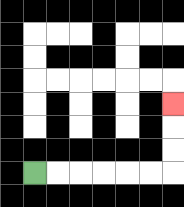{'start': '[1, 7]', 'end': '[7, 4]', 'path_directions': 'R,R,R,R,R,R,U,U,U', 'path_coordinates': '[[1, 7], [2, 7], [3, 7], [4, 7], [5, 7], [6, 7], [7, 7], [7, 6], [7, 5], [7, 4]]'}